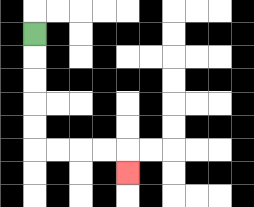{'start': '[1, 1]', 'end': '[5, 7]', 'path_directions': 'D,D,D,D,D,R,R,R,R,D', 'path_coordinates': '[[1, 1], [1, 2], [1, 3], [1, 4], [1, 5], [1, 6], [2, 6], [3, 6], [4, 6], [5, 6], [5, 7]]'}